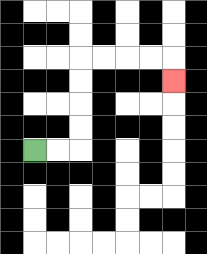{'start': '[1, 6]', 'end': '[7, 3]', 'path_directions': 'R,R,U,U,U,U,R,R,R,R,D', 'path_coordinates': '[[1, 6], [2, 6], [3, 6], [3, 5], [3, 4], [3, 3], [3, 2], [4, 2], [5, 2], [6, 2], [7, 2], [7, 3]]'}